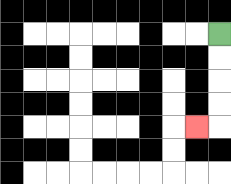{'start': '[9, 1]', 'end': '[8, 5]', 'path_directions': 'D,D,D,D,L', 'path_coordinates': '[[9, 1], [9, 2], [9, 3], [9, 4], [9, 5], [8, 5]]'}